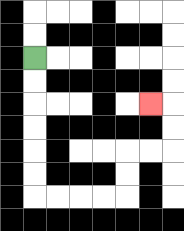{'start': '[1, 2]', 'end': '[6, 4]', 'path_directions': 'D,D,D,D,D,D,R,R,R,R,U,U,R,R,U,U,L', 'path_coordinates': '[[1, 2], [1, 3], [1, 4], [1, 5], [1, 6], [1, 7], [1, 8], [2, 8], [3, 8], [4, 8], [5, 8], [5, 7], [5, 6], [6, 6], [7, 6], [7, 5], [7, 4], [6, 4]]'}